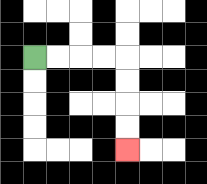{'start': '[1, 2]', 'end': '[5, 6]', 'path_directions': 'R,R,R,R,D,D,D,D', 'path_coordinates': '[[1, 2], [2, 2], [3, 2], [4, 2], [5, 2], [5, 3], [5, 4], [5, 5], [5, 6]]'}